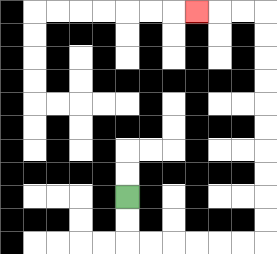{'start': '[5, 8]', 'end': '[8, 0]', 'path_directions': 'D,D,R,R,R,R,R,R,U,U,U,U,U,U,U,U,U,U,L,L,L', 'path_coordinates': '[[5, 8], [5, 9], [5, 10], [6, 10], [7, 10], [8, 10], [9, 10], [10, 10], [11, 10], [11, 9], [11, 8], [11, 7], [11, 6], [11, 5], [11, 4], [11, 3], [11, 2], [11, 1], [11, 0], [10, 0], [9, 0], [8, 0]]'}